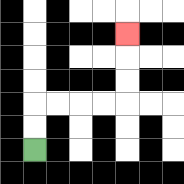{'start': '[1, 6]', 'end': '[5, 1]', 'path_directions': 'U,U,R,R,R,R,U,U,U', 'path_coordinates': '[[1, 6], [1, 5], [1, 4], [2, 4], [3, 4], [4, 4], [5, 4], [5, 3], [5, 2], [5, 1]]'}